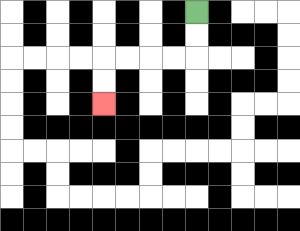{'start': '[8, 0]', 'end': '[4, 4]', 'path_directions': 'D,D,L,L,L,L,D,D', 'path_coordinates': '[[8, 0], [8, 1], [8, 2], [7, 2], [6, 2], [5, 2], [4, 2], [4, 3], [4, 4]]'}